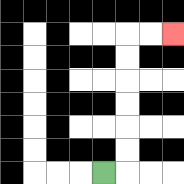{'start': '[4, 7]', 'end': '[7, 1]', 'path_directions': 'R,U,U,U,U,U,U,R,R', 'path_coordinates': '[[4, 7], [5, 7], [5, 6], [5, 5], [5, 4], [5, 3], [5, 2], [5, 1], [6, 1], [7, 1]]'}